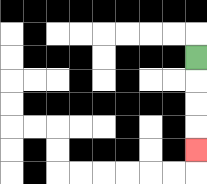{'start': '[8, 2]', 'end': '[8, 6]', 'path_directions': 'D,D,D,D', 'path_coordinates': '[[8, 2], [8, 3], [8, 4], [8, 5], [8, 6]]'}